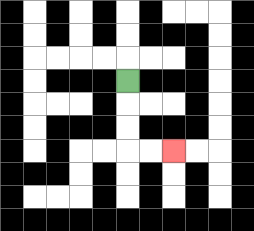{'start': '[5, 3]', 'end': '[7, 6]', 'path_directions': 'D,D,D,R,R', 'path_coordinates': '[[5, 3], [5, 4], [5, 5], [5, 6], [6, 6], [7, 6]]'}